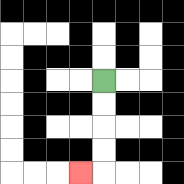{'start': '[4, 3]', 'end': '[3, 7]', 'path_directions': 'D,D,D,D,L', 'path_coordinates': '[[4, 3], [4, 4], [4, 5], [4, 6], [4, 7], [3, 7]]'}